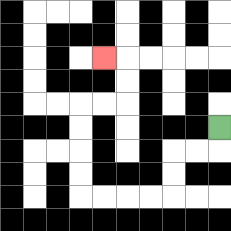{'start': '[9, 5]', 'end': '[4, 2]', 'path_directions': 'D,L,L,D,D,L,L,L,L,U,U,U,U,R,R,U,U,L', 'path_coordinates': '[[9, 5], [9, 6], [8, 6], [7, 6], [7, 7], [7, 8], [6, 8], [5, 8], [4, 8], [3, 8], [3, 7], [3, 6], [3, 5], [3, 4], [4, 4], [5, 4], [5, 3], [5, 2], [4, 2]]'}